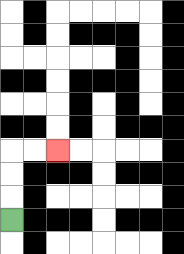{'start': '[0, 9]', 'end': '[2, 6]', 'path_directions': 'U,U,U,R,R', 'path_coordinates': '[[0, 9], [0, 8], [0, 7], [0, 6], [1, 6], [2, 6]]'}